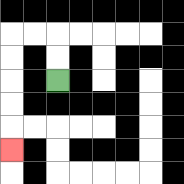{'start': '[2, 3]', 'end': '[0, 6]', 'path_directions': 'U,U,L,L,D,D,D,D,D', 'path_coordinates': '[[2, 3], [2, 2], [2, 1], [1, 1], [0, 1], [0, 2], [0, 3], [0, 4], [0, 5], [0, 6]]'}